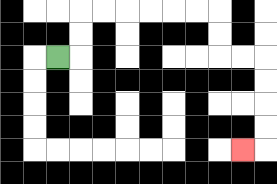{'start': '[2, 2]', 'end': '[10, 6]', 'path_directions': 'R,U,U,R,R,R,R,R,R,D,D,R,R,D,D,D,D,L', 'path_coordinates': '[[2, 2], [3, 2], [3, 1], [3, 0], [4, 0], [5, 0], [6, 0], [7, 0], [8, 0], [9, 0], [9, 1], [9, 2], [10, 2], [11, 2], [11, 3], [11, 4], [11, 5], [11, 6], [10, 6]]'}